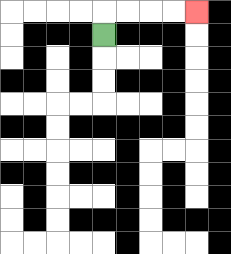{'start': '[4, 1]', 'end': '[8, 0]', 'path_directions': 'U,R,R,R,R', 'path_coordinates': '[[4, 1], [4, 0], [5, 0], [6, 0], [7, 0], [8, 0]]'}